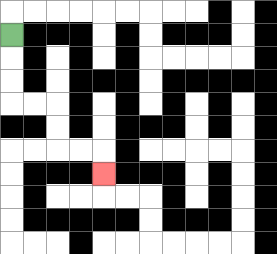{'start': '[0, 1]', 'end': '[4, 7]', 'path_directions': 'D,D,D,R,R,D,D,R,R,D', 'path_coordinates': '[[0, 1], [0, 2], [0, 3], [0, 4], [1, 4], [2, 4], [2, 5], [2, 6], [3, 6], [4, 6], [4, 7]]'}